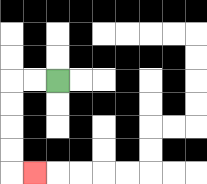{'start': '[2, 3]', 'end': '[1, 7]', 'path_directions': 'L,L,D,D,D,D,R', 'path_coordinates': '[[2, 3], [1, 3], [0, 3], [0, 4], [0, 5], [0, 6], [0, 7], [1, 7]]'}